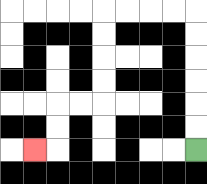{'start': '[8, 6]', 'end': '[1, 6]', 'path_directions': 'U,U,U,U,U,U,L,L,L,L,D,D,D,D,L,L,D,D,L', 'path_coordinates': '[[8, 6], [8, 5], [8, 4], [8, 3], [8, 2], [8, 1], [8, 0], [7, 0], [6, 0], [5, 0], [4, 0], [4, 1], [4, 2], [4, 3], [4, 4], [3, 4], [2, 4], [2, 5], [2, 6], [1, 6]]'}